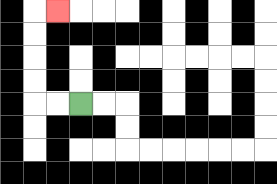{'start': '[3, 4]', 'end': '[2, 0]', 'path_directions': 'L,L,U,U,U,U,R', 'path_coordinates': '[[3, 4], [2, 4], [1, 4], [1, 3], [1, 2], [1, 1], [1, 0], [2, 0]]'}